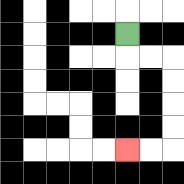{'start': '[5, 1]', 'end': '[5, 6]', 'path_directions': 'D,R,R,D,D,D,D,L,L', 'path_coordinates': '[[5, 1], [5, 2], [6, 2], [7, 2], [7, 3], [7, 4], [7, 5], [7, 6], [6, 6], [5, 6]]'}